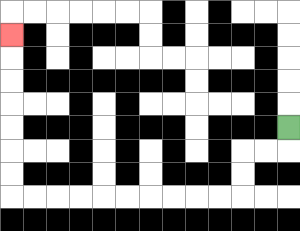{'start': '[12, 5]', 'end': '[0, 1]', 'path_directions': 'D,L,L,D,D,L,L,L,L,L,L,L,L,L,L,U,U,U,U,U,U,U', 'path_coordinates': '[[12, 5], [12, 6], [11, 6], [10, 6], [10, 7], [10, 8], [9, 8], [8, 8], [7, 8], [6, 8], [5, 8], [4, 8], [3, 8], [2, 8], [1, 8], [0, 8], [0, 7], [0, 6], [0, 5], [0, 4], [0, 3], [0, 2], [0, 1]]'}